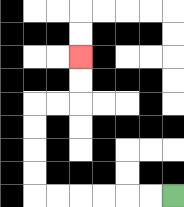{'start': '[7, 8]', 'end': '[3, 2]', 'path_directions': 'L,L,L,L,L,L,U,U,U,U,R,R,U,U', 'path_coordinates': '[[7, 8], [6, 8], [5, 8], [4, 8], [3, 8], [2, 8], [1, 8], [1, 7], [1, 6], [1, 5], [1, 4], [2, 4], [3, 4], [3, 3], [3, 2]]'}